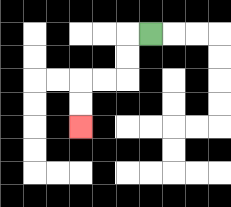{'start': '[6, 1]', 'end': '[3, 5]', 'path_directions': 'L,D,D,L,L,D,D', 'path_coordinates': '[[6, 1], [5, 1], [5, 2], [5, 3], [4, 3], [3, 3], [3, 4], [3, 5]]'}